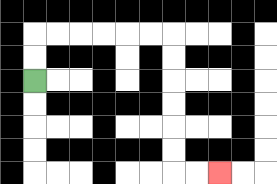{'start': '[1, 3]', 'end': '[9, 7]', 'path_directions': 'U,U,R,R,R,R,R,R,D,D,D,D,D,D,R,R', 'path_coordinates': '[[1, 3], [1, 2], [1, 1], [2, 1], [3, 1], [4, 1], [5, 1], [6, 1], [7, 1], [7, 2], [7, 3], [7, 4], [7, 5], [7, 6], [7, 7], [8, 7], [9, 7]]'}